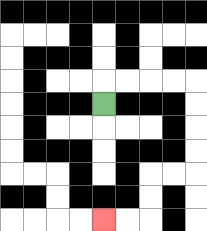{'start': '[4, 4]', 'end': '[4, 9]', 'path_directions': 'U,R,R,R,R,D,D,D,D,L,L,D,D,L,L', 'path_coordinates': '[[4, 4], [4, 3], [5, 3], [6, 3], [7, 3], [8, 3], [8, 4], [8, 5], [8, 6], [8, 7], [7, 7], [6, 7], [6, 8], [6, 9], [5, 9], [4, 9]]'}